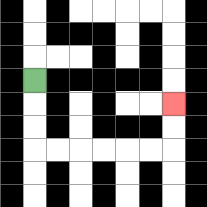{'start': '[1, 3]', 'end': '[7, 4]', 'path_directions': 'D,D,D,R,R,R,R,R,R,U,U', 'path_coordinates': '[[1, 3], [1, 4], [1, 5], [1, 6], [2, 6], [3, 6], [4, 6], [5, 6], [6, 6], [7, 6], [7, 5], [7, 4]]'}